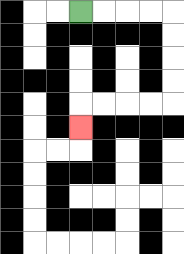{'start': '[3, 0]', 'end': '[3, 5]', 'path_directions': 'R,R,R,R,D,D,D,D,L,L,L,L,D', 'path_coordinates': '[[3, 0], [4, 0], [5, 0], [6, 0], [7, 0], [7, 1], [7, 2], [7, 3], [7, 4], [6, 4], [5, 4], [4, 4], [3, 4], [3, 5]]'}